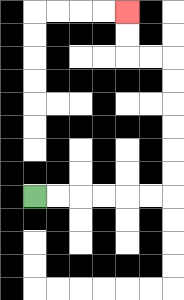{'start': '[1, 8]', 'end': '[5, 0]', 'path_directions': 'R,R,R,R,R,R,U,U,U,U,U,U,L,L,U,U', 'path_coordinates': '[[1, 8], [2, 8], [3, 8], [4, 8], [5, 8], [6, 8], [7, 8], [7, 7], [7, 6], [7, 5], [7, 4], [7, 3], [7, 2], [6, 2], [5, 2], [5, 1], [5, 0]]'}